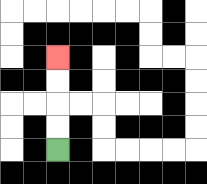{'start': '[2, 6]', 'end': '[2, 2]', 'path_directions': 'U,U,U,U', 'path_coordinates': '[[2, 6], [2, 5], [2, 4], [2, 3], [2, 2]]'}